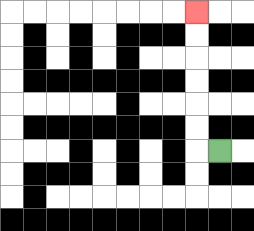{'start': '[9, 6]', 'end': '[8, 0]', 'path_directions': 'L,U,U,U,U,U,U', 'path_coordinates': '[[9, 6], [8, 6], [8, 5], [8, 4], [8, 3], [8, 2], [8, 1], [8, 0]]'}